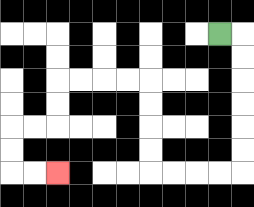{'start': '[9, 1]', 'end': '[2, 7]', 'path_directions': 'R,D,D,D,D,D,D,L,L,L,L,U,U,U,U,L,L,L,L,D,D,L,L,D,D,R,R', 'path_coordinates': '[[9, 1], [10, 1], [10, 2], [10, 3], [10, 4], [10, 5], [10, 6], [10, 7], [9, 7], [8, 7], [7, 7], [6, 7], [6, 6], [6, 5], [6, 4], [6, 3], [5, 3], [4, 3], [3, 3], [2, 3], [2, 4], [2, 5], [1, 5], [0, 5], [0, 6], [0, 7], [1, 7], [2, 7]]'}